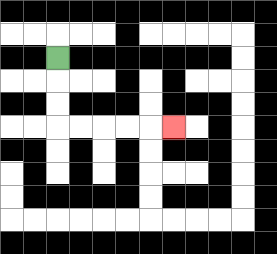{'start': '[2, 2]', 'end': '[7, 5]', 'path_directions': 'D,D,D,R,R,R,R,R', 'path_coordinates': '[[2, 2], [2, 3], [2, 4], [2, 5], [3, 5], [4, 5], [5, 5], [6, 5], [7, 5]]'}